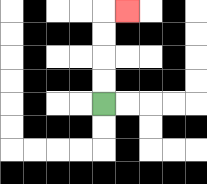{'start': '[4, 4]', 'end': '[5, 0]', 'path_directions': 'U,U,U,U,R', 'path_coordinates': '[[4, 4], [4, 3], [4, 2], [4, 1], [4, 0], [5, 0]]'}